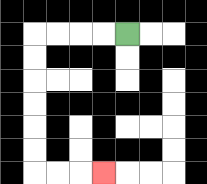{'start': '[5, 1]', 'end': '[4, 7]', 'path_directions': 'L,L,L,L,D,D,D,D,D,D,R,R,R', 'path_coordinates': '[[5, 1], [4, 1], [3, 1], [2, 1], [1, 1], [1, 2], [1, 3], [1, 4], [1, 5], [1, 6], [1, 7], [2, 7], [3, 7], [4, 7]]'}